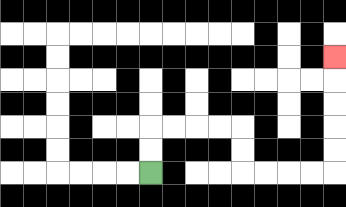{'start': '[6, 7]', 'end': '[14, 2]', 'path_directions': 'U,U,R,R,R,R,D,D,R,R,R,R,U,U,U,U,U', 'path_coordinates': '[[6, 7], [6, 6], [6, 5], [7, 5], [8, 5], [9, 5], [10, 5], [10, 6], [10, 7], [11, 7], [12, 7], [13, 7], [14, 7], [14, 6], [14, 5], [14, 4], [14, 3], [14, 2]]'}